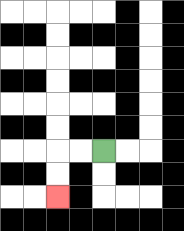{'start': '[4, 6]', 'end': '[2, 8]', 'path_directions': 'L,L,D,D', 'path_coordinates': '[[4, 6], [3, 6], [2, 6], [2, 7], [2, 8]]'}